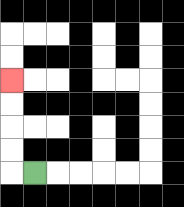{'start': '[1, 7]', 'end': '[0, 3]', 'path_directions': 'L,U,U,U,U', 'path_coordinates': '[[1, 7], [0, 7], [0, 6], [0, 5], [0, 4], [0, 3]]'}